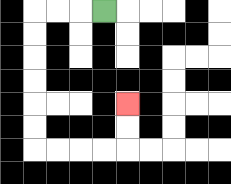{'start': '[4, 0]', 'end': '[5, 4]', 'path_directions': 'L,L,L,D,D,D,D,D,D,R,R,R,R,U,U', 'path_coordinates': '[[4, 0], [3, 0], [2, 0], [1, 0], [1, 1], [1, 2], [1, 3], [1, 4], [1, 5], [1, 6], [2, 6], [3, 6], [4, 6], [5, 6], [5, 5], [5, 4]]'}